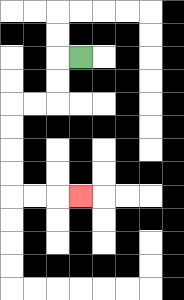{'start': '[3, 2]', 'end': '[3, 8]', 'path_directions': 'L,D,D,L,L,D,D,D,D,R,R,R', 'path_coordinates': '[[3, 2], [2, 2], [2, 3], [2, 4], [1, 4], [0, 4], [0, 5], [0, 6], [0, 7], [0, 8], [1, 8], [2, 8], [3, 8]]'}